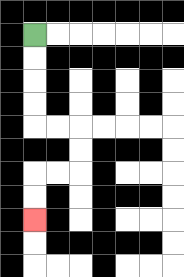{'start': '[1, 1]', 'end': '[1, 9]', 'path_directions': 'D,D,D,D,R,R,D,D,L,L,D,D', 'path_coordinates': '[[1, 1], [1, 2], [1, 3], [1, 4], [1, 5], [2, 5], [3, 5], [3, 6], [3, 7], [2, 7], [1, 7], [1, 8], [1, 9]]'}